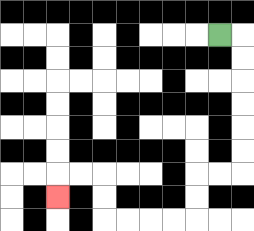{'start': '[9, 1]', 'end': '[2, 8]', 'path_directions': 'R,D,D,D,D,D,D,L,L,D,D,L,L,L,L,U,U,L,L,D', 'path_coordinates': '[[9, 1], [10, 1], [10, 2], [10, 3], [10, 4], [10, 5], [10, 6], [10, 7], [9, 7], [8, 7], [8, 8], [8, 9], [7, 9], [6, 9], [5, 9], [4, 9], [4, 8], [4, 7], [3, 7], [2, 7], [2, 8]]'}